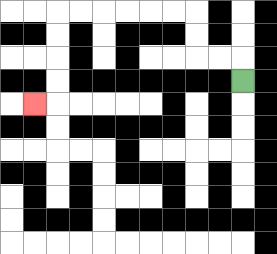{'start': '[10, 3]', 'end': '[1, 4]', 'path_directions': 'U,L,L,U,U,L,L,L,L,L,L,D,D,D,D,L', 'path_coordinates': '[[10, 3], [10, 2], [9, 2], [8, 2], [8, 1], [8, 0], [7, 0], [6, 0], [5, 0], [4, 0], [3, 0], [2, 0], [2, 1], [2, 2], [2, 3], [2, 4], [1, 4]]'}